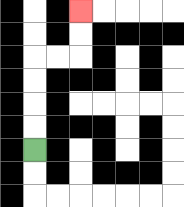{'start': '[1, 6]', 'end': '[3, 0]', 'path_directions': 'U,U,U,U,R,R,U,U', 'path_coordinates': '[[1, 6], [1, 5], [1, 4], [1, 3], [1, 2], [2, 2], [3, 2], [3, 1], [3, 0]]'}